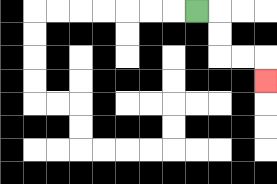{'start': '[8, 0]', 'end': '[11, 3]', 'path_directions': 'R,D,D,R,R,D', 'path_coordinates': '[[8, 0], [9, 0], [9, 1], [9, 2], [10, 2], [11, 2], [11, 3]]'}